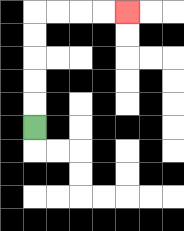{'start': '[1, 5]', 'end': '[5, 0]', 'path_directions': 'U,U,U,U,U,R,R,R,R', 'path_coordinates': '[[1, 5], [1, 4], [1, 3], [1, 2], [1, 1], [1, 0], [2, 0], [3, 0], [4, 0], [5, 0]]'}